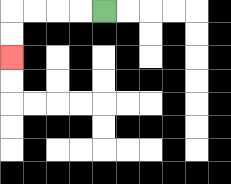{'start': '[4, 0]', 'end': '[0, 2]', 'path_directions': 'L,L,L,L,D,D', 'path_coordinates': '[[4, 0], [3, 0], [2, 0], [1, 0], [0, 0], [0, 1], [0, 2]]'}